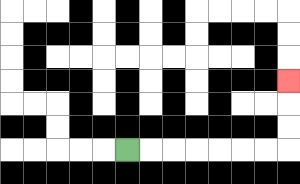{'start': '[5, 6]', 'end': '[12, 3]', 'path_directions': 'R,R,R,R,R,R,R,U,U,U', 'path_coordinates': '[[5, 6], [6, 6], [7, 6], [8, 6], [9, 6], [10, 6], [11, 6], [12, 6], [12, 5], [12, 4], [12, 3]]'}